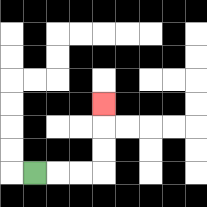{'start': '[1, 7]', 'end': '[4, 4]', 'path_directions': 'R,R,R,U,U,U', 'path_coordinates': '[[1, 7], [2, 7], [3, 7], [4, 7], [4, 6], [4, 5], [4, 4]]'}